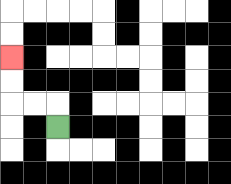{'start': '[2, 5]', 'end': '[0, 2]', 'path_directions': 'U,L,L,U,U', 'path_coordinates': '[[2, 5], [2, 4], [1, 4], [0, 4], [0, 3], [0, 2]]'}